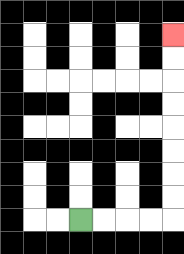{'start': '[3, 9]', 'end': '[7, 1]', 'path_directions': 'R,R,R,R,U,U,U,U,U,U,U,U', 'path_coordinates': '[[3, 9], [4, 9], [5, 9], [6, 9], [7, 9], [7, 8], [7, 7], [7, 6], [7, 5], [7, 4], [7, 3], [7, 2], [7, 1]]'}